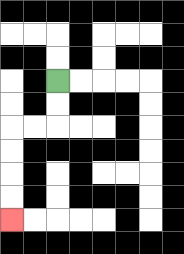{'start': '[2, 3]', 'end': '[0, 9]', 'path_directions': 'D,D,L,L,D,D,D,D', 'path_coordinates': '[[2, 3], [2, 4], [2, 5], [1, 5], [0, 5], [0, 6], [0, 7], [0, 8], [0, 9]]'}